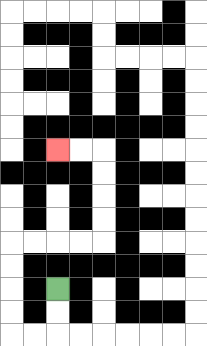{'start': '[2, 12]', 'end': '[2, 6]', 'path_directions': 'D,D,L,L,U,U,U,U,R,R,R,R,U,U,U,U,L,L', 'path_coordinates': '[[2, 12], [2, 13], [2, 14], [1, 14], [0, 14], [0, 13], [0, 12], [0, 11], [0, 10], [1, 10], [2, 10], [3, 10], [4, 10], [4, 9], [4, 8], [4, 7], [4, 6], [3, 6], [2, 6]]'}